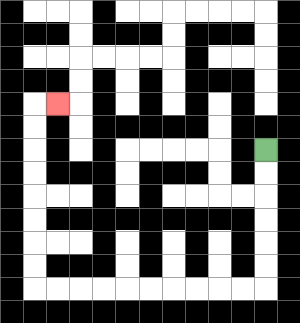{'start': '[11, 6]', 'end': '[2, 4]', 'path_directions': 'D,D,D,D,D,D,L,L,L,L,L,L,L,L,L,L,U,U,U,U,U,U,U,U,R', 'path_coordinates': '[[11, 6], [11, 7], [11, 8], [11, 9], [11, 10], [11, 11], [11, 12], [10, 12], [9, 12], [8, 12], [7, 12], [6, 12], [5, 12], [4, 12], [3, 12], [2, 12], [1, 12], [1, 11], [1, 10], [1, 9], [1, 8], [1, 7], [1, 6], [1, 5], [1, 4], [2, 4]]'}